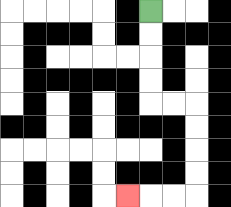{'start': '[6, 0]', 'end': '[5, 8]', 'path_directions': 'D,D,D,D,R,R,D,D,D,D,L,L,L', 'path_coordinates': '[[6, 0], [6, 1], [6, 2], [6, 3], [6, 4], [7, 4], [8, 4], [8, 5], [8, 6], [8, 7], [8, 8], [7, 8], [6, 8], [5, 8]]'}